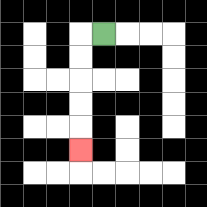{'start': '[4, 1]', 'end': '[3, 6]', 'path_directions': 'L,D,D,D,D,D', 'path_coordinates': '[[4, 1], [3, 1], [3, 2], [3, 3], [3, 4], [3, 5], [3, 6]]'}